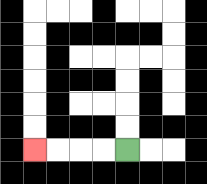{'start': '[5, 6]', 'end': '[1, 6]', 'path_directions': 'L,L,L,L', 'path_coordinates': '[[5, 6], [4, 6], [3, 6], [2, 6], [1, 6]]'}